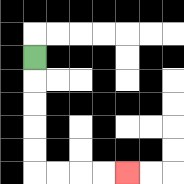{'start': '[1, 2]', 'end': '[5, 7]', 'path_directions': 'D,D,D,D,D,R,R,R,R', 'path_coordinates': '[[1, 2], [1, 3], [1, 4], [1, 5], [1, 6], [1, 7], [2, 7], [3, 7], [4, 7], [5, 7]]'}